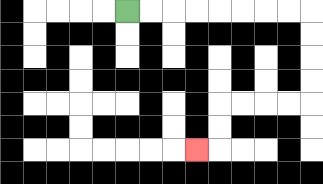{'start': '[5, 0]', 'end': '[8, 6]', 'path_directions': 'R,R,R,R,R,R,R,R,D,D,D,D,L,L,L,L,D,D,L', 'path_coordinates': '[[5, 0], [6, 0], [7, 0], [8, 0], [9, 0], [10, 0], [11, 0], [12, 0], [13, 0], [13, 1], [13, 2], [13, 3], [13, 4], [12, 4], [11, 4], [10, 4], [9, 4], [9, 5], [9, 6], [8, 6]]'}